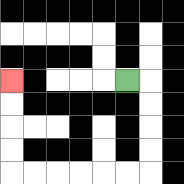{'start': '[5, 3]', 'end': '[0, 3]', 'path_directions': 'R,D,D,D,D,L,L,L,L,L,L,U,U,U,U', 'path_coordinates': '[[5, 3], [6, 3], [6, 4], [6, 5], [6, 6], [6, 7], [5, 7], [4, 7], [3, 7], [2, 7], [1, 7], [0, 7], [0, 6], [0, 5], [0, 4], [0, 3]]'}